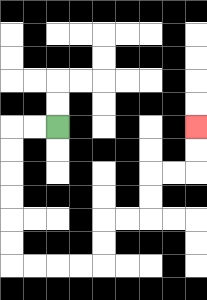{'start': '[2, 5]', 'end': '[8, 5]', 'path_directions': 'L,L,D,D,D,D,D,D,R,R,R,R,U,U,R,R,U,U,R,R,U,U', 'path_coordinates': '[[2, 5], [1, 5], [0, 5], [0, 6], [0, 7], [0, 8], [0, 9], [0, 10], [0, 11], [1, 11], [2, 11], [3, 11], [4, 11], [4, 10], [4, 9], [5, 9], [6, 9], [6, 8], [6, 7], [7, 7], [8, 7], [8, 6], [8, 5]]'}